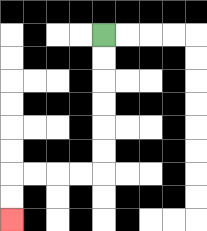{'start': '[4, 1]', 'end': '[0, 9]', 'path_directions': 'D,D,D,D,D,D,L,L,L,L,D,D', 'path_coordinates': '[[4, 1], [4, 2], [4, 3], [4, 4], [4, 5], [4, 6], [4, 7], [3, 7], [2, 7], [1, 7], [0, 7], [0, 8], [0, 9]]'}